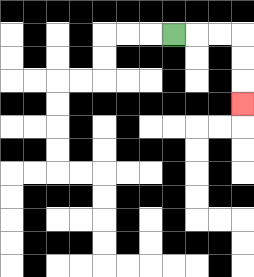{'start': '[7, 1]', 'end': '[10, 4]', 'path_directions': 'R,R,R,D,D,D', 'path_coordinates': '[[7, 1], [8, 1], [9, 1], [10, 1], [10, 2], [10, 3], [10, 4]]'}